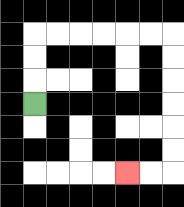{'start': '[1, 4]', 'end': '[5, 7]', 'path_directions': 'U,U,U,R,R,R,R,R,R,D,D,D,D,D,D,L,L', 'path_coordinates': '[[1, 4], [1, 3], [1, 2], [1, 1], [2, 1], [3, 1], [4, 1], [5, 1], [6, 1], [7, 1], [7, 2], [7, 3], [7, 4], [7, 5], [7, 6], [7, 7], [6, 7], [5, 7]]'}